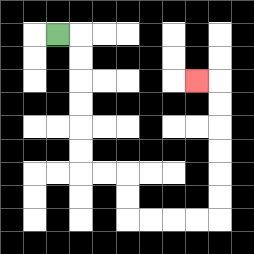{'start': '[2, 1]', 'end': '[8, 3]', 'path_directions': 'R,D,D,D,D,D,D,R,R,D,D,R,R,R,R,U,U,U,U,U,U,L', 'path_coordinates': '[[2, 1], [3, 1], [3, 2], [3, 3], [3, 4], [3, 5], [3, 6], [3, 7], [4, 7], [5, 7], [5, 8], [5, 9], [6, 9], [7, 9], [8, 9], [9, 9], [9, 8], [9, 7], [9, 6], [9, 5], [9, 4], [9, 3], [8, 3]]'}